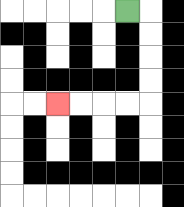{'start': '[5, 0]', 'end': '[2, 4]', 'path_directions': 'R,D,D,D,D,L,L,L,L', 'path_coordinates': '[[5, 0], [6, 0], [6, 1], [6, 2], [6, 3], [6, 4], [5, 4], [4, 4], [3, 4], [2, 4]]'}